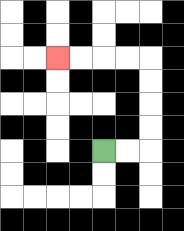{'start': '[4, 6]', 'end': '[2, 2]', 'path_directions': 'R,R,U,U,U,U,L,L,L,L', 'path_coordinates': '[[4, 6], [5, 6], [6, 6], [6, 5], [6, 4], [6, 3], [6, 2], [5, 2], [4, 2], [3, 2], [2, 2]]'}